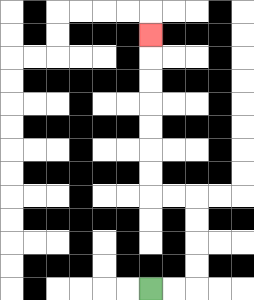{'start': '[6, 12]', 'end': '[6, 1]', 'path_directions': 'R,R,U,U,U,U,L,L,U,U,U,U,U,U,U', 'path_coordinates': '[[6, 12], [7, 12], [8, 12], [8, 11], [8, 10], [8, 9], [8, 8], [7, 8], [6, 8], [6, 7], [6, 6], [6, 5], [6, 4], [6, 3], [6, 2], [6, 1]]'}